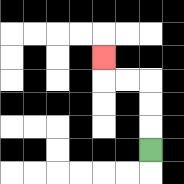{'start': '[6, 6]', 'end': '[4, 2]', 'path_directions': 'U,U,U,L,L,U', 'path_coordinates': '[[6, 6], [6, 5], [6, 4], [6, 3], [5, 3], [4, 3], [4, 2]]'}